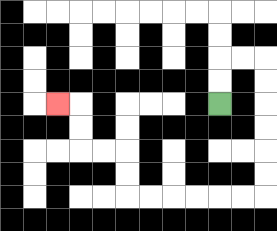{'start': '[9, 4]', 'end': '[2, 4]', 'path_directions': 'U,U,R,R,D,D,D,D,D,D,L,L,L,L,L,L,U,U,L,L,U,U,L', 'path_coordinates': '[[9, 4], [9, 3], [9, 2], [10, 2], [11, 2], [11, 3], [11, 4], [11, 5], [11, 6], [11, 7], [11, 8], [10, 8], [9, 8], [8, 8], [7, 8], [6, 8], [5, 8], [5, 7], [5, 6], [4, 6], [3, 6], [3, 5], [3, 4], [2, 4]]'}